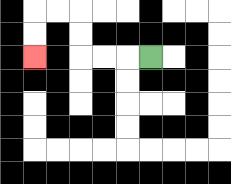{'start': '[6, 2]', 'end': '[1, 2]', 'path_directions': 'L,L,L,U,U,L,L,D,D', 'path_coordinates': '[[6, 2], [5, 2], [4, 2], [3, 2], [3, 1], [3, 0], [2, 0], [1, 0], [1, 1], [1, 2]]'}